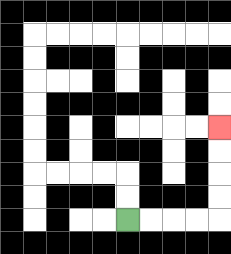{'start': '[5, 9]', 'end': '[9, 5]', 'path_directions': 'R,R,R,R,U,U,U,U', 'path_coordinates': '[[5, 9], [6, 9], [7, 9], [8, 9], [9, 9], [9, 8], [9, 7], [9, 6], [9, 5]]'}